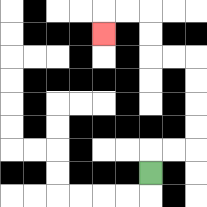{'start': '[6, 7]', 'end': '[4, 1]', 'path_directions': 'U,R,R,U,U,U,U,L,L,U,U,L,L,D', 'path_coordinates': '[[6, 7], [6, 6], [7, 6], [8, 6], [8, 5], [8, 4], [8, 3], [8, 2], [7, 2], [6, 2], [6, 1], [6, 0], [5, 0], [4, 0], [4, 1]]'}